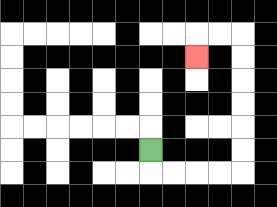{'start': '[6, 6]', 'end': '[8, 2]', 'path_directions': 'D,R,R,R,R,U,U,U,U,U,U,L,L,D', 'path_coordinates': '[[6, 6], [6, 7], [7, 7], [8, 7], [9, 7], [10, 7], [10, 6], [10, 5], [10, 4], [10, 3], [10, 2], [10, 1], [9, 1], [8, 1], [8, 2]]'}